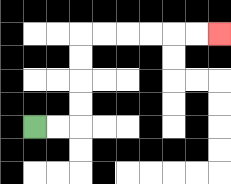{'start': '[1, 5]', 'end': '[9, 1]', 'path_directions': 'R,R,U,U,U,U,R,R,R,R,R,R', 'path_coordinates': '[[1, 5], [2, 5], [3, 5], [3, 4], [3, 3], [3, 2], [3, 1], [4, 1], [5, 1], [6, 1], [7, 1], [8, 1], [9, 1]]'}